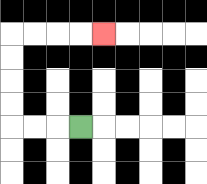{'start': '[3, 5]', 'end': '[4, 1]', 'path_directions': 'L,L,L,U,U,U,U,R,R,R,R', 'path_coordinates': '[[3, 5], [2, 5], [1, 5], [0, 5], [0, 4], [0, 3], [0, 2], [0, 1], [1, 1], [2, 1], [3, 1], [4, 1]]'}